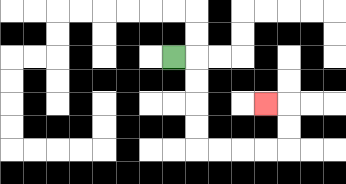{'start': '[7, 2]', 'end': '[11, 4]', 'path_directions': 'R,D,D,D,D,R,R,R,R,U,U,L', 'path_coordinates': '[[7, 2], [8, 2], [8, 3], [8, 4], [8, 5], [8, 6], [9, 6], [10, 6], [11, 6], [12, 6], [12, 5], [12, 4], [11, 4]]'}